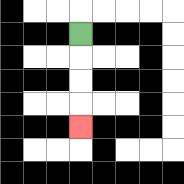{'start': '[3, 1]', 'end': '[3, 5]', 'path_directions': 'D,D,D,D', 'path_coordinates': '[[3, 1], [3, 2], [3, 3], [3, 4], [3, 5]]'}